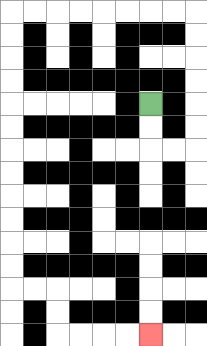{'start': '[6, 4]', 'end': '[6, 14]', 'path_directions': 'D,D,R,R,U,U,U,U,U,U,L,L,L,L,L,L,L,L,D,D,D,D,D,D,D,D,D,D,D,D,R,R,D,D,R,R,R,R', 'path_coordinates': '[[6, 4], [6, 5], [6, 6], [7, 6], [8, 6], [8, 5], [8, 4], [8, 3], [8, 2], [8, 1], [8, 0], [7, 0], [6, 0], [5, 0], [4, 0], [3, 0], [2, 0], [1, 0], [0, 0], [0, 1], [0, 2], [0, 3], [0, 4], [0, 5], [0, 6], [0, 7], [0, 8], [0, 9], [0, 10], [0, 11], [0, 12], [1, 12], [2, 12], [2, 13], [2, 14], [3, 14], [4, 14], [5, 14], [6, 14]]'}